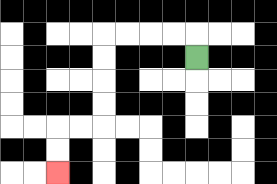{'start': '[8, 2]', 'end': '[2, 7]', 'path_directions': 'U,L,L,L,L,D,D,D,D,L,L,D,D', 'path_coordinates': '[[8, 2], [8, 1], [7, 1], [6, 1], [5, 1], [4, 1], [4, 2], [4, 3], [4, 4], [4, 5], [3, 5], [2, 5], [2, 6], [2, 7]]'}